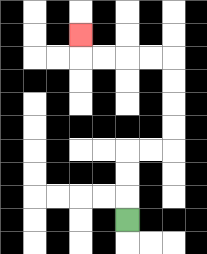{'start': '[5, 9]', 'end': '[3, 1]', 'path_directions': 'U,U,U,R,R,U,U,U,U,L,L,L,L,U', 'path_coordinates': '[[5, 9], [5, 8], [5, 7], [5, 6], [6, 6], [7, 6], [7, 5], [7, 4], [7, 3], [7, 2], [6, 2], [5, 2], [4, 2], [3, 2], [3, 1]]'}